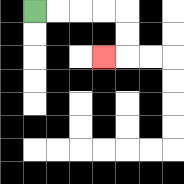{'start': '[1, 0]', 'end': '[4, 2]', 'path_directions': 'R,R,R,R,D,D,L', 'path_coordinates': '[[1, 0], [2, 0], [3, 0], [4, 0], [5, 0], [5, 1], [5, 2], [4, 2]]'}